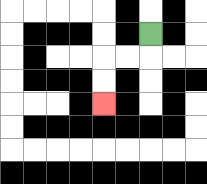{'start': '[6, 1]', 'end': '[4, 4]', 'path_directions': 'D,L,L,D,D', 'path_coordinates': '[[6, 1], [6, 2], [5, 2], [4, 2], [4, 3], [4, 4]]'}